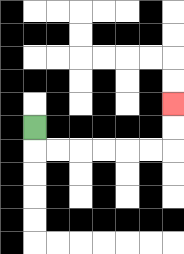{'start': '[1, 5]', 'end': '[7, 4]', 'path_directions': 'D,R,R,R,R,R,R,U,U', 'path_coordinates': '[[1, 5], [1, 6], [2, 6], [3, 6], [4, 6], [5, 6], [6, 6], [7, 6], [7, 5], [7, 4]]'}